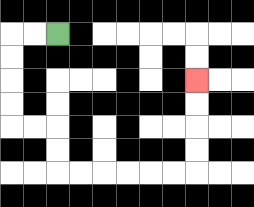{'start': '[2, 1]', 'end': '[8, 3]', 'path_directions': 'L,L,D,D,D,D,R,R,D,D,R,R,R,R,R,R,U,U,U,U', 'path_coordinates': '[[2, 1], [1, 1], [0, 1], [0, 2], [0, 3], [0, 4], [0, 5], [1, 5], [2, 5], [2, 6], [2, 7], [3, 7], [4, 7], [5, 7], [6, 7], [7, 7], [8, 7], [8, 6], [8, 5], [8, 4], [8, 3]]'}